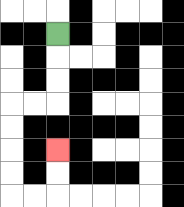{'start': '[2, 1]', 'end': '[2, 6]', 'path_directions': 'D,D,D,L,L,D,D,D,D,R,R,U,U', 'path_coordinates': '[[2, 1], [2, 2], [2, 3], [2, 4], [1, 4], [0, 4], [0, 5], [0, 6], [0, 7], [0, 8], [1, 8], [2, 8], [2, 7], [2, 6]]'}